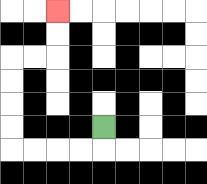{'start': '[4, 5]', 'end': '[2, 0]', 'path_directions': 'D,L,L,L,L,U,U,U,U,R,R,U,U', 'path_coordinates': '[[4, 5], [4, 6], [3, 6], [2, 6], [1, 6], [0, 6], [0, 5], [0, 4], [0, 3], [0, 2], [1, 2], [2, 2], [2, 1], [2, 0]]'}